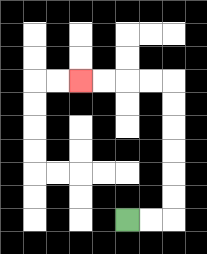{'start': '[5, 9]', 'end': '[3, 3]', 'path_directions': 'R,R,U,U,U,U,U,U,L,L,L,L', 'path_coordinates': '[[5, 9], [6, 9], [7, 9], [7, 8], [7, 7], [7, 6], [7, 5], [7, 4], [7, 3], [6, 3], [5, 3], [4, 3], [3, 3]]'}